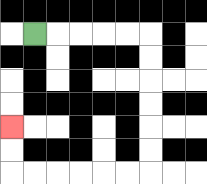{'start': '[1, 1]', 'end': '[0, 5]', 'path_directions': 'R,R,R,R,R,D,D,D,D,D,D,L,L,L,L,L,L,U,U', 'path_coordinates': '[[1, 1], [2, 1], [3, 1], [4, 1], [5, 1], [6, 1], [6, 2], [6, 3], [6, 4], [6, 5], [6, 6], [6, 7], [5, 7], [4, 7], [3, 7], [2, 7], [1, 7], [0, 7], [0, 6], [0, 5]]'}